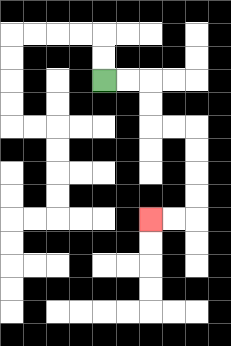{'start': '[4, 3]', 'end': '[6, 9]', 'path_directions': 'R,R,D,D,R,R,D,D,D,D,L,L', 'path_coordinates': '[[4, 3], [5, 3], [6, 3], [6, 4], [6, 5], [7, 5], [8, 5], [8, 6], [8, 7], [8, 8], [8, 9], [7, 9], [6, 9]]'}